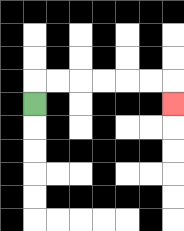{'start': '[1, 4]', 'end': '[7, 4]', 'path_directions': 'U,R,R,R,R,R,R,D', 'path_coordinates': '[[1, 4], [1, 3], [2, 3], [3, 3], [4, 3], [5, 3], [6, 3], [7, 3], [7, 4]]'}